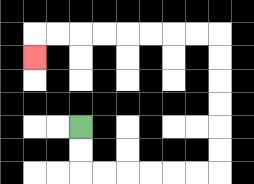{'start': '[3, 5]', 'end': '[1, 2]', 'path_directions': 'D,D,R,R,R,R,R,R,U,U,U,U,U,U,L,L,L,L,L,L,L,L,D', 'path_coordinates': '[[3, 5], [3, 6], [3, 7], [4, 7], [5, 7], [6, 7], [7, 7], [8, 7], [9, 7], [9, 6], [9, 5], [9, 4], [9, 3], [9, 2], [9, 1], [8, 1], [7, 1], [6, 1], [5, 1], [4, 1], [3, 1], [2, 1], [1, 1], [1, 2]]'}